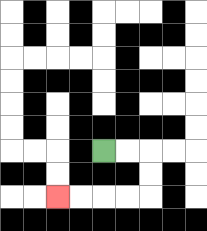{'start': '[4, 6]', 'end': '[2, 8]', 'path_directions': 'R,R,D,D,L,L,L,L', 'path_coordinates': '[[4, 6], [5, 6], [6, 6], [6, 7], [6, 8], [5, 8], [4, 8], [3, 8], [2, 8]]'}